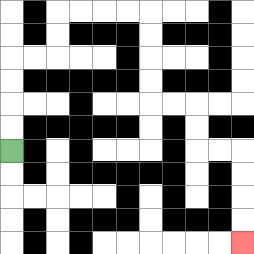{'start': '[0, 6]', 'end': '[10, 10]', 'path_directions': 'U,U,U,U,R,R,U,U,R,R,R,R,D,D,D,D,R,R,D,D,R,R,D,D,D,D', 'path_coordinates': '[[0, 6], [0, 5], [0, 4], [0, 3], [0, 2], [1, 2], [2, 2], [2, 1], [2, 0], [3, 0], [4, 0], [5, 0], [6, 0], [6, 1], [6, 2], [6, 3], [6, 4], [7, 4], [8, 4], [8, 5], [8, 6], [9, 6], [10, 6], [10, 7], [10, 8], [10, 9], [10, 10]]'}